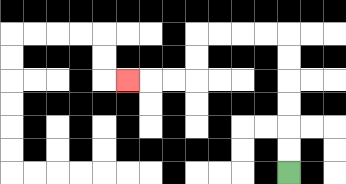{'start': '[12, 7]', 'end': '[5, 3]', 'path_directions': 'U,U,U,U,U,U,L,L,L,L,D,D,L,L,L', 'path_coordinates': '[[12, 7], [12, 6], [12, 5], [12, 4], [12, 3], [12, 2], [12, 1], [11, 1], [10, 1], [9, 1], [8, 1], [8, 2], [8, 3], [7, 3], [6, 3], [5, 3]]'}